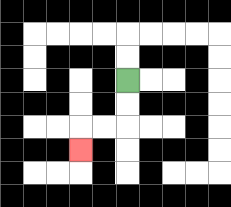{'start': '[5, 3]', 'end': '[3, 6]', 'path_directions': 'D,D,L,L,D', 'path_coordinates': '[[5, 3], [5, 4], [5, 5], [4, 5], [3, 5], [3, 6]]'}